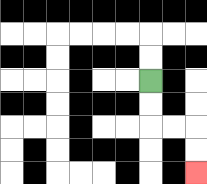{'start': '[6, 3]', 'end': '[8, 7]', 'path_directions': 'D,D,R,R,D,D', 'path_coordinates': '[[6, 3], [6, 4], [6, 5], [7, 5], [8, 5], [8, 6], [8, 7]]'}